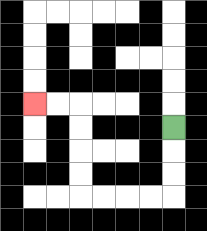{'start': '[7, 5]', 'end': '[1, 4]', 'path_directions': 'D,D,D,L,L,L,L,U,U,U,U,L,L', 'path_coordinates': '[[7, 5], [7, 6], [7, 7], [7, 8], [6, 8], [5, 8], [4, 8], [3, 8], [3, 7], [3, 6], [3, 5], [3, 4], [2, 4], [1, 4]]'}